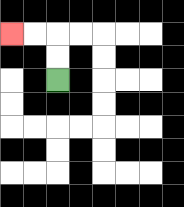{'start': '[2, 3]', 'end': '[0, 1]', 'path_directions': 'U,U,L,L', 'path_coordinates': '[[2, 3], [2, 2], [2, 1], [1, 1], [0, 1]]'}